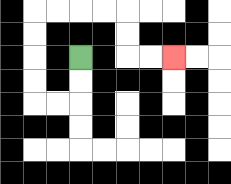{'start': '[3, 2]', 'end': '[7, 2]', 'path_directions': 'D,D,L,L,U,U,U,U,R,R,R,R,D,D,R,R', 'path_coordinates': '[[3, 2], [3, 3], [3, 4], [2, 4], [1, 4], [1, 3], [1, 2], [1, 1], [1, 0], [2, 0], [3, 0], [4, 0], [5, 0], [5, 1], [5, 2], [6, 2], [7, 2]]'}